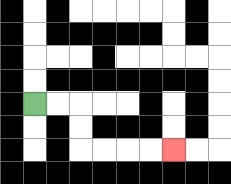{'start': '[1, 4]', 'end': '[7, 6]', 'path_directions': 'R,R,D,D,R,R,R,R', 'path_coordinates': '[[1, 4], [2, 4], [3, 4], [3, 5], [3, 6], [4, 6], [5, 6], [6, 6], [7, 6]]'}